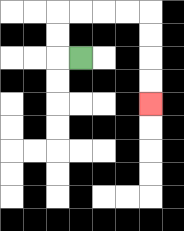{'start': '[3, 2]', 'end': '[6, 4]', 'path_directions': 'L,U,U,R,R,R,R,D,D,D,D', 'path_coordinates': '[[3, 2], [2, 2], [2, 1], [2, 0], [3, 0], [4, 0], [5, 0], [6, 0], [6, 1], [6, 2], [6, 3], [6, 4]]'}